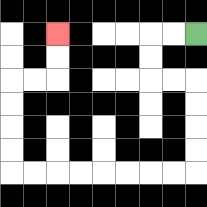{'start': '[8, 1]', 'end': '[2, 1]', 'path_directions': 'L,L,D,D,R,R,D,D,D,D,L,L,L,L,L,L,L,L,U,U,U,U,R,R,U,U', 'path_coordinates': '[[8, 1], [7, 1], [6, 1], [6, 2], [6, 3], [7, 3], [8, 3], [8, 4], [8, 5], [8, 6], [8, 7], [7, 7], [6, 7], [5, 7], [4, 7], [3, 7], [2, 7], [1, 7], [0, 7], [0, 6], [0, 5], [0, 4], [0, 3], [1, 3], [2, 3], [2, 2], [2, 1]]'}